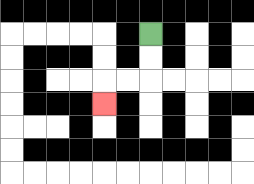{'start': '[6, 1]', 'end': '[4, 4]', 'path_directions': 'D,D,L,L,D', 'path_coordinates': '[[6, 1], [6, 2], [6, 3], [5, 3], [4, 3], [4, 4]]'}